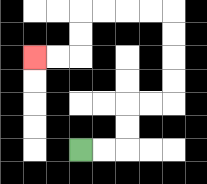{'start': '[3, 6]', 'end': '[1, 2]', 'path_directions': 'R,R,U,U,R,R,U,U,U,U,L,L,L,L,D,D,L,L', 'path_coordinates': '[[3, 6], [4, 6], [5, 6], [5, 5], [5, 4], [6, 4], [7, 4], [7, 3], [7, 2], [7, 1], [7, 0], [6, 0], [5, 0], [4, 0], [3, 0], [3, 1], [3, 2], [2, 2], [1, 2]]'}